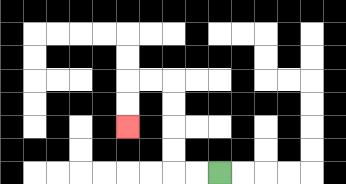{'start': '[9, 7]', 'end': '[5, 5]', 'path_directions': 'L,L,U,U,U,U,L,L,D,D', 'path_coordinates': '[[9, 7], [8, 7], [7, 7], [7, 6], [7, 5], [7, 4], [7, 3], [6, 3], [5, 3], [5, 4], [5, 5]]'}